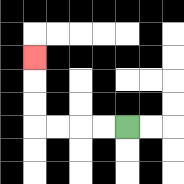{'start': '[5, 5]', 'end': '[1, 2]', 'path_directions': 'L,L,L,L,U,U,U', 'path_coordinates': '[[5, 5], [4, 5], [3, 5], [2, 5], [1, 5], [1, 4], [1, 3], [1, 2]]'}